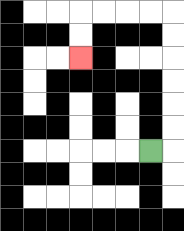{'start': '[6, 6]', 'end': '[3, 2]', 'path_directions': 'R,U,U,U,U,U,U,L,L,L,L,D,D', 'path_coordinates': '[[6, 6], [7, 6], [7, 5], [7, 4], [7, 3], [7, 2], [7, 1], [7, 0], [6, 0], [5, 0], [4, 0], [3, 0], [3, 1], [3, 2]]'}